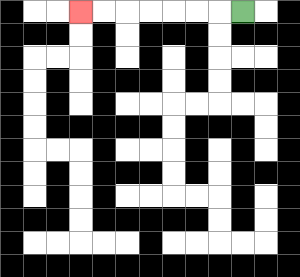{'start': '[10, 0]', 'end': '[3, 0]', 'path_directions': 'L,L,L,L,L,L,L', 'path_coordinates': '[[10, 0], [9, 0], [8, 0], [7, 0], [6, 0], [5, 0], [4, 0], [3, 0]]'}